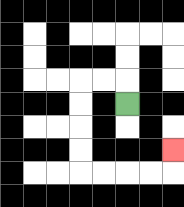{'start': '[5, 4]', 'end': '[7, 6]', 'path_directions': 'U,L,L,D,D,D,D,R,R,R,R,U', 'path_coordinates': '[[5, 4], [5, 3], [4, 3], [3, 3], [3, 4], [3, 5], [3, 6], [3, 7], [4, 7], [5, 7], [6, 7], [7, 7], [7, 6]]'}